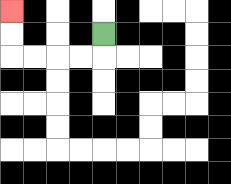{'start': '[4, 1]', 'end': '[0, 0]', 'path_directions': 'D,L,L,L,L,U,U', 'path_coordinates': '[[4, 1], [4, 2], [3, 2], [2, 2], [1, 2], [0, 2], [0, 1], [0, 0]]'}